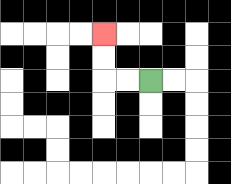{'start': '[6, 3]', 'end': '[4, 1]', 'path_directions': 'L,L,U,U', 'path_coordinates': '[[6, 3], [5, 3], [4, 3], [4, 2], [4, 1]]'}